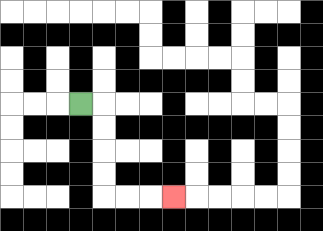{'start': '[3, 4]', 'end': '[7, 8]', 'path_directions': 'R,D,D,D,D,R,R,R', 'path_coordinates': '[[3, 4], [4, 4], [4, 5], [4, 6], [4, 7], [4, 8], [5, 8], [6, 8], [7, 8]]'}